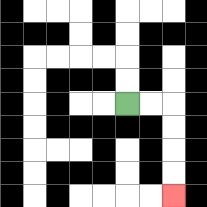{'start': '[5, 4]', 'end': '[7, 8]', 'path_directions': 'R,R,D,D,D,D', 'path_coordinates': '[[5, 4], [6, 4], [7, 4], [7, 5], [7, 6], [7, 7], [7, 8]]'}